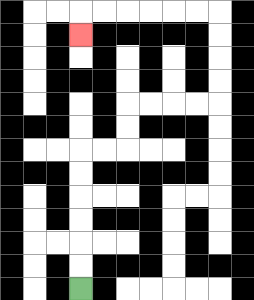{'start': '[3, 12]', 'end': '[3, 1]', 'path_directions': 'U,U,U,U,U,U,R,R,U,U,R,R,R,R,U,U,U,U,L,L,L,L,L,L,D', 'path_coordinates': '[[3, 12], [3, 11], [3, 10], [3, 9], [3, 8], [3, 7], [3, 6], [4, 6], [5, 6], [5, 5], [5, 4], [6, 4], [7, 4], [8, 4], [9, 4], [9, 3], [9, 2], [9, 1], [9, 0], [8, 0], [7, 0], [6, 0], [5, 0], [4, 0], [3, 0], [3, 1]]'}